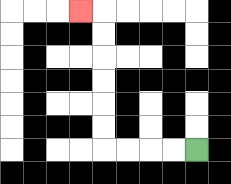{'start': '[8, 6]', 'end': '[3, 0]', 'path_directions': 'L,L,L,L,U,U,U,U,U,U,L', 'path_coordinates': '[[8, 6], [7, 6], [6, 6], [5, 6], [4, 6], [4, 5], [4, 4], [4, 3], [4, 2], [4, 1], [4, 0], [3, 0]]'}